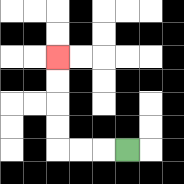{'start': '[5, 6]', 'end': '[2, 2]', 'path_directions': 'L,L,L,U,U,U,U', 'path_coordinates': '[[5, 6], [4, 6], [3, 6], [2, 6], [2, 5], [2, 4], [2, 3], [2, 2]]'}